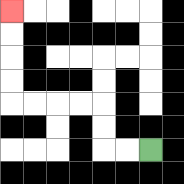{'start': '[6, 6]', 'end': '[0, 0]', 'path_directions': 'L,L,U,U,L,L,L,L,U,U,U,U', 'path_coordinates': '[[6, 6], [5, 6], [4, 6], [4, 5], [4, 4], [3, 4], [2, 4], [1, 4], [0, 4], [0, 3], [0, 2], [0, 1], [0, 0]]'}